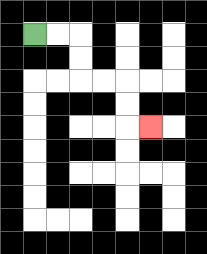{'start': '[1, 1]', 'end': '[6, 5]', 'path_directions': 'R,R,D,D,R,R,D,D,R', 'path_coordinates': '[[1, 1], [2, 1], [3, 1], [3, 2], [3, 3], [4, 3], [5, 3], [5, 4], [5, 5], [6, 5]]'}